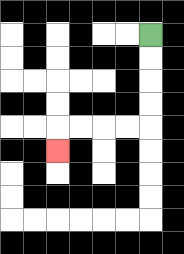{'start': '[6, 1]', 'end': '[2, 6]', 'path_directions': 'D,D,D,D,L,L,L,L,D', 'path_coordinates': '[[6, 1], [6, 2], [6, 3], [6, 4], [6, 5], [5, 5], [4, 5], [3, 5], [2, 5], [2, 6]]'}